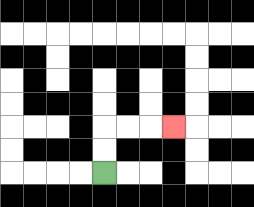{'start': '[4, 7]', 'end': '[7, 5]', 'path_directions': 'U,U,R,R,R', 'path_coordinates': '[[4, 7], [4, 6], [4, 5], [5, 5], [6, 5], [7, 5]]'}